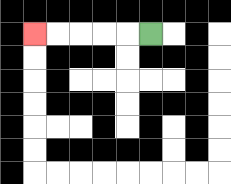{'start': '[6, 1]', 'end': '[1, 1]', 'path_directions': 'L,L,L,L,L', 'path_coordinates': '[[6, 1], [5, 1], [4, 1], [3, 1], [2, 1], [1, 1]]'}